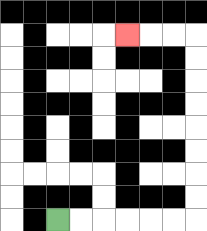{'start': '[2, 9]', 'end': '[5, 1]', 'path_directions': 'R,R,R,R,R,R,U,U,U,U,U,U,U,U,L,L,L', 'path_coordinates': '[[2, 9], [3, 9], [4, 9], [5, 9], [6, 9], [7, 9], [8, 9], [8, 8], [8, 7], [8, 6], [8, 5], [8, 4], [8, 3], [8, 2], [8, 1], [7, 1], [6, 1], [5, 1]]'}